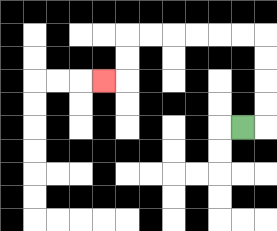{'start': '[10, 5]', 'end': '[4, 3]', 'path_directions': 'R,U,U,U,U,L,L,L,L,L,L,D,D,L', 'path_coordinates': '[[10, 5], [11, 5], [11, 4], [11, 3], [11, 2], [11, 1], [10, 1], [9, 1], [8, 1], [7, 1], [6, 1], [5, 1], [5, 2], [5, 3], [4, 3]]'}